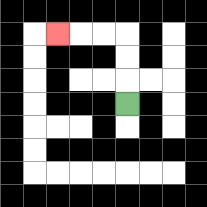{'start': '[5, 4]', 'end': '[2, 1]', 'path_directions': 'U,U,U,L,L,L', 'path_coordinates': '[[5, 4], [5, 3], [5, 2], [5, 1], [4, 1], [3, 1], [2, 1]]'}